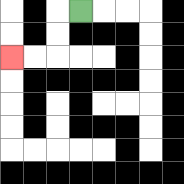{'start': '[3, 0]', 'end': '[0, 2]', 'path_directions': 'L,D,D,L,L', 'path_coordinates': '[[3, 0], [2, 0], [2, 1], [2, 2], [1, 2], [0, 2]]'}